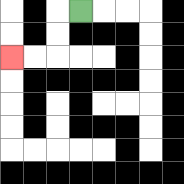{'start': '[3, 0]', 'end': '[0, 2]', 'path_directions': 'L,D,D,L,L', 'path_coordinates': '[[3, 0], [2, 0], [2, 1], [2, 2], [1, 2], [0, 2]]'}